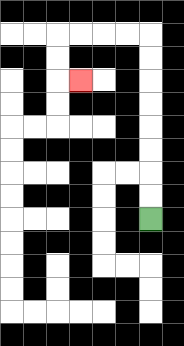{'start': '[6, 9]', 'end': '[3, 3]', 'path_directions': 'U,U,U,U,U,U,U,U,L,L,L,L,D,D,R', 'path_coordinates': '[[6, 9], [6, 8], [6, 7], [6, 6], [6, 5], [6, 4], [6, 3], [6, 2], [6, 1], [5, 1], [4, 1], [3, 1], [2, 1], [2, 2], [2, 3], [3, 3]]'}